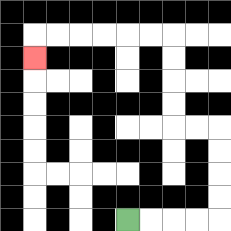{'start': '[5, 9]', 'end': '[1, 2]', 'path_directions': 'R,R,R,R,U,U,U,U,L,L,U,U,U,U,L,L,L,L,L,L,D', 'path_coordinates': '[[5, 9], [6, 9], [7, 9], [8, 9], [9, 9], [9, 8], [9, 7], [9, 6], [9, 5], [8, 5], [7, 5], [7, 4], [7, 3], [7, 2], [7, 1], [6, 1], [5, 1], [4, 1], [3, 1], [2, 1], [1, 1], [1, 2]]'}